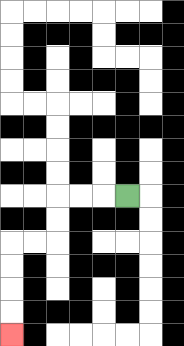{'start': '[5, 8]', 'end': '[0, 14]', 'path_directions': 'L,L,L,D,D,L,L,D,D,D,D', 'path_coordinates': '[[5, 8], [4, 8], [3, 8], [2, 8], [2, 9], [2, 10], [1, 10], [0, 10], [0, 11], [0, 12], [0, 13], [0, 14]]'}